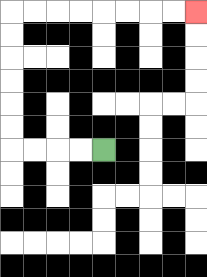{'start': '[4, 6]', 'end': '[8, 0]', 'path_directions': 'L,L,L,L,U,U,U,U,U,U,R,R,R,R,R,R,R,R', 'path_coordinates': '[[4, 6], [3, 6], [2, 6], [1, 6], [0, 6], [0, 5], [0, 4], [0, 3], [0, 2], [0, 1], [0, 0], [1, 0], [2, 0], [3, 0], [4, 0], [5, 0], [6, 0], [7, 0], [8, 0]]'}